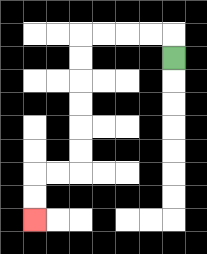{'start': '[7, 2]', 'end': '[1, 9]', 'path_directions': 'U,L,L,L,L,D,D,D,D,D,D,L,L,D,D', 'path_coordinates': '[[7, 2], [7, 1], [6, 1], [5, 1], [4, 1], [3, 1], [3, 2], [3, 3], [3, 4], [3, 5], [3, 6], [3, 7], [2, 7], [1, 7], [1, 8], [1, 9]]'}